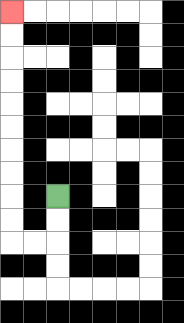{'start': '[2, 8]', 'end': '[0, 0]', 'path_directions': 'D,D,L,L,U,U,U,U,U,U,U,U,U,U', 'path_coordinates': '[[2, 8], [2, 9], [2, 10], [1, 10], [0, 10], [0, 9], [0, 8], [0, 7], [0, 6], [0, 5], [0, 4], [0, 3], [0, 2], [0, 1], [0, 0]]'}